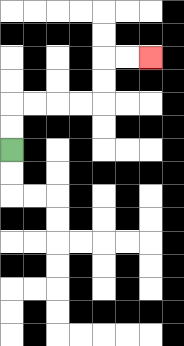{'start': '[0, 6]', 'end': '[6, 2]', 'path_directions': 'U,U,R,R,R,R,U,U,R,R', 'path_coordinates': '[[0, 6], [0, 5], [0, 4], [1, 4], [2, 4], [3, 4], [4, 4], [4, 3], [4, 2], [5, 2], [6, 2]]'}